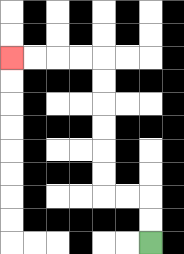{'start': '[6, 10]', 'end': '[0, 2]', 'path_directions': 'U,U,L,L,U,U,U,U,U,U,L,L,L,L', 'path_coordinates': '[[6, 10], [6, 9], [6, 8], [5, 8], [4, 8], [4, 7], [4, 6], [4, 5], [4, 4], [4, 3], [4, 2], [3, 2], [2, 2], [1, 2], [0, 2]]'}